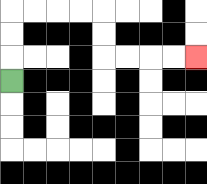{'start': '[0, 3]', 'end': '[8, 2]', 'path_directions': 'U,U,U,R,R,R,R,D,D,R,R,R,R', 'path_coordinates': '[[0, 3], [0, 2], [0, 1], [0, 0], [1, 0], [2, 0], [3, 0], [4, 0], [4, 1], [4, 2], [5, 2], [6, 2], [7, 2], [8, 2]]'}